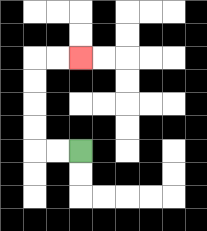{'start': '[3, 6]', 'end': '[3, 2]', 'path_directions': 'L,L,U,U,U,U,R,R', 'path_coordinates': '[[3, 6], [2, 6], [1, 6], [1, 5], [1, 4], [1, 3], [1, 2], [2, 2], [3, 2]]'}